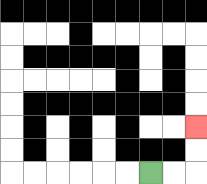{'start': '[6, 7]', 'end': '[8, 5]', 'path_directions': 'R,R,U,U', 'path_coordinates': '[[6, 7], [7, 7], [8, 7], [8, 6], [8, 5]]'}